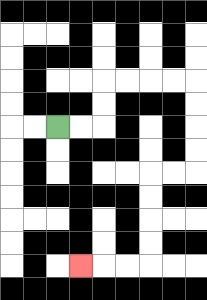{'start': '[2, 5]', 'end': '[3, 11]', 'path_directions': 'R,R,U,U,R,R,R,R,D,D,D,D,L,L,D,D,D,D,L,L,L', 'path_coordinates': '[[2, 5], [3, 5], [4, 5], [4, 4], [4, 3], [5, 3], [6, 3], [7, 3], [8, 3], [8, 4], [8, 5], [8, 6], [8, 7], [7, 7], [6, 7], [6, 8], [6, 9], [6, 10], [6, 11], [5, 11], [4, 11], [3, 11]]'}